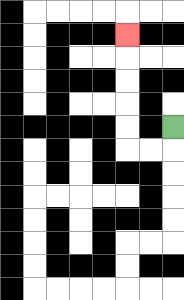{'start': '[7, 5]', 'end': '[5, 1]', 'path_directions': 'D,L,L,U,U,U,U,U', 'path_coordinates': '[[7, 5], [7, 6], [6, 6], [5, 6], [5, 5], [5, 4], [5, 3], [5, 2], [5, 1]]'}